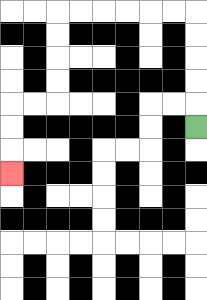{'start': '[8, 5]', 'end': '[0, 7]', 'path_directions': 'U,U,U,U,U,L,L,L,L,L,L,D,D,D,D,L,L,D,D,D', 'path_coordinates': '[[8, 5], [8, 4], [8, 3], [8, 2], [8, 1], [8, 0], [7, 0], [6, 0], [5, 0], [4, 0], [3, 0], [2, 0], [2, 1], [2, 2], [2, 3], [2, 4], [1, 4], [0, 4], [0, 5], [0, 6], [0, 7]]'}